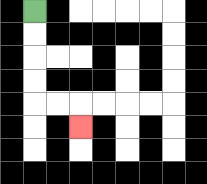{'start': '[1, 0]', 'end': '[3, 5]', 'path_directions': 'D,D,D,D,R,R,D', 'path_coordinates': '[[1, 0], [1, 1], [1, 2], [1, 3], [1, 4], [2, 4], [3, 4], [3, 5]]'}